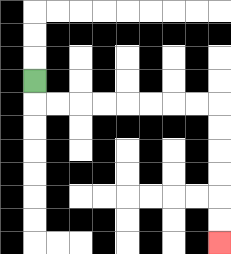{'start': '[1, 3]', 'end': '[9, 10]', 'path_directions': 'D,R,R,R,R,R,R,R,R,D,D,D,D,D,D', 'path_coordinates': '[[1, 3], [1, 4], [2, 4], [3, 4], [4, 4], [5, 4], [6, 4], [7, 4], [8, 4], [9, 4], [9, 5], [9, 6], [9, 7], [9, 8], [9, 9], [9, 10]]'}